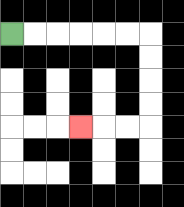{'start': '[0, 1]', 'end': '[3, 5]', 'path_directions': 'R,R,R,R,R,R,D,D,D,D,L,L,L', 'path_coordinates': '[[0, 1], [1, 1], [2, 1], [3, 1], [4, 1], [5, 1], [6, 1], [6, 2], [6, 3], [6, 4], [6, 5], [5, 5], [4, 5], [3, 5]]'}